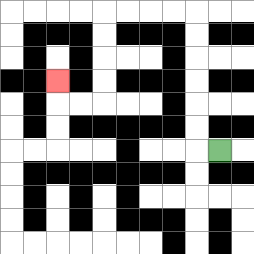{'start': '[9, 6]', 'end': '[2, 3]', 'path_directions': 'L,U,U,U,U,U,U,L,L,L,L,D,D,D,D,L,L,U', 'path_coordinates': '[[9, 6], [8, 6], [8, 5], [8, 4], [8, 3], [8, 2], [8, 1], [8, 0], [7, 0], [6, 0], [5, 0], [4, 0], [4, 1], [4, 2], [4, 3], [4, 4], [3, 4], [2, 4], [2, 3]]'}